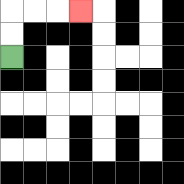{'start': '[0, 2]', 'end': '[3, 0]', 'path_directions': 'U,U,R,R,R', 'path_coordinates': '[[0, 2], [0, 1], [0, 0], [1, 0], [2, 0], [3, 0]]'}